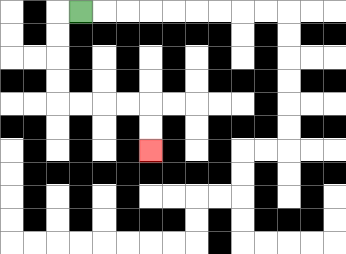{'start': '[3, 0]', 'end': '[6, 6]', 'path_directions': 'L,D,D,D,D,R,R,R,R,D,D', 'path_coordinates': '[[3, 0], [2, 0], [2, 1], [2, 2], [2, 3], [2, 4], [3, 4], [4, 4], [5, 4], [6, 4], [6, 5], [6, 6]]'}